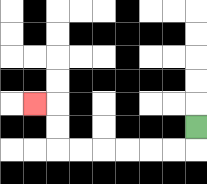{'start': '[8, 5]', 'end': '[1, 4]', 'path_directions': 'D,L,L,L,L,L,L,U,U,L', 'path_coordinates': '[[8, 5], [8, 6], [7, 6], [6, 6], [5, 6], [4, 6], [3, 6], [2, 6], [2, 5], [2, 4], [1, 4]]'}